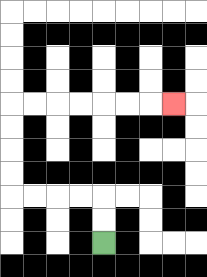{'start': '[4, 10]', 'end': '[7, 4]', 'path_directions': 'U,U,L,L,L,L,U,U,U,U,R,R,R,R,R,R,R', 'path_coordinates': '[[4, 10], [4, 9], [4, 8], [3, 8], [2, 8], [1, 8], [0, 8], [0, 7], [0, 6], [0, 5], [0, 4], [1, 4], [2, 4], [3, 4], [4, 4], [5, 4], [6, 4], [7, 4]]'}